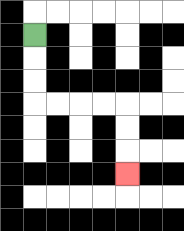{'start': '[1, 1]', 'end': '[5, 7]', 'path_directions': 'D,D,D,R,R,R,R,D,D,D', 'path_coordinates': '[[1, 1], [1, 2], [1, 3], [1, 4], [2, 4], [3, 4], [4, 4], [5, 4], [5, 5], [5, 6], [5, 7]]'}